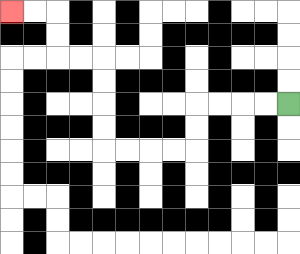{'start': '[12, 4]', 'end': '[0, 0]', 'path_directions': 'L,L,L,L,D,D,L,L,L,L,U,U,U,U,L,L,U,U,L,L', 'path_coordinates': '[[12, 4], [11, 4], [10, 4], [9, 4], [8, 4], [8, 5], [8, 6], [7, 6], [6, 6], [5, 6], [4, 6], [4, 5], [4, 4], [4, 3], [4, 2], [3, 2], [2, 2], [2, 1], [2, 0], [1, 0], [0, 0]]'}